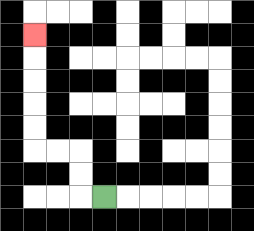{'start': '[4, 8]', 'end': '[1, 1]', 'path_directions': 'L,U,U,L,L,U,U,U,U,U', 'path_coordinates': '[[4, 8], [3, 8], [3, 7], [3, 6], [2, 6], [1, 6], [1, 5], [1, 4], [1, 3], [1, 2], [1, 1]]'}